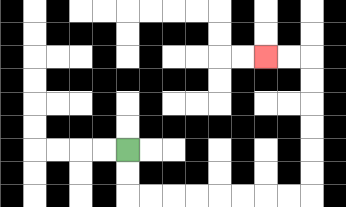{'start': '[5, 6]', 'end': '[11, 2]', 'path_directions': 'D,D,R,R,R,R,R,R,R,R,U,U,U,U,U,U,L,L', 'path_coordinates': '[[5, 6], [5, 7], [5, 8], [6, 8], [7, 8], [8, 8], [9, 8], [10, 8], [11, 8], [12, 8], [13, 8], [13, 7], [13, 6], [13, 5], [13, 4], [13, 3], [13, 2], [12, 2], [11, 2]]'}